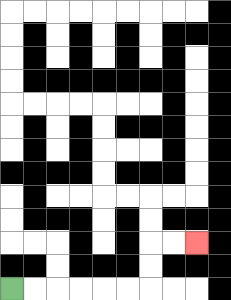{'start': '[0, 12]', 'end': '[8, 10]', 'path_directions': 'R,R,R,R,R,R,U,U,R,R', 'path_coordinates': '[[0, 12], [1, 12], [2, 12], [3, 12], [4, 12], [5, 12], [6, 12], [6, 11], [6, 10], [7, 10], [8, 10]]'}